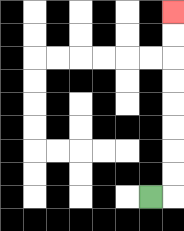{'start': '[6, 8]', 'end': '[7, 0]', 'path_directions': 'R,U,U,U,U,U,U,U,U', 'path_coordinates': '[[6, 8], [7, 8], [7, 7], [7, 6], [7, 5], [7, 4], [7, 3], [7, 2], [7, 1], [7, 0]]'}